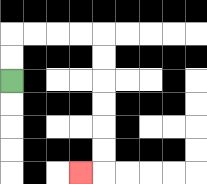{'start': '[0, 3]', 'end': '[3, 7]', 'path_directions': 'U,U,R,R,R,R,D,D,D,D,D,D,L', 'path_coordinates': '[[0, 3], [0, 2], [0, 1], [1, 1], [2, 1], [3, 1], [4, 1], [4, 2], [4, 3], [4, 4], [4, 5], [4, 6], [4, 7], [3, 7]]'}